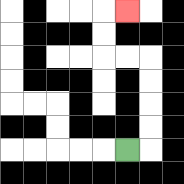{'start': '[5, 6]', 'end': '[5, 0]', 'path_directions': 'R,U,U,U,U,L,L,U,U,R', 'path_coordinates': '[[5, 6], [6, 6], [6, 5], [6, 4], [6, 3], [6, 2], [5, 2], [4, 2], [4, 1], [4, 0], [5, 0]]'}